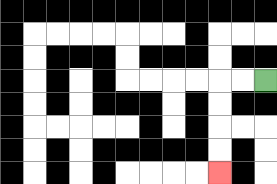{'start': '[11, 3]', 'end': '[9, 7]', 'path_directions': 'L,L,D,D,D,D', 'path_coordinates': '[[11, 3], [10, 3], [9, 3], [9, 4], [9, 5], [9, 6], [9, 7]]'}